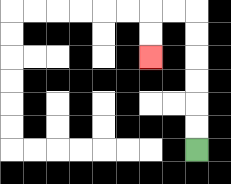{'start': '[8, 6]', 'end': '[6, 2]', 'path_directions': 'U,U,U,U,U,U,L,L,D,D', 'path_coordinates': '[[8, 6], [8, 5], [8, 4], [8, 3], [8, 2], [8, 1], [8, 0], [7, 0], [6, 0], [6, 1], [6, 2]]'}